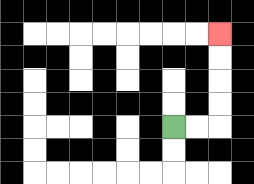{'start': '[7, 5]', 'end': '[9, 1]', 'path_directions': 'R,R,U,U,U,U', 'path_coordinates': '[[7, 5], [8, 5], [9, 5], [9, 4], [9, 3], [9, 2], [9, 1]]'}